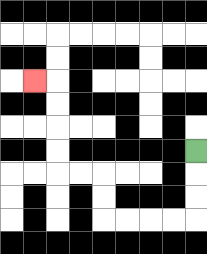{'start': '[8, 6]', 'end': '[1, 3]', 'path_directions': 'D,D,D,L,L,L,L,U,U,L,L,U,U,U,U,L', 'path_coordinates': '[[8, 6], [8, 7], [8, 8], [8, 9], [7, 9], [6, 9], [5, 9], [4, 9], [4, 8], [4, 7], [3, 7], [2, 7], [2, 6], [2, 5], [2, 4], [2, 3], [1, 3]]'}